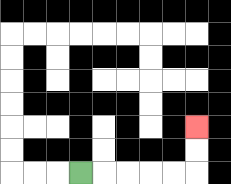{'start': '[3, 7]', 'end': '[8, 5]', 'path_directions': 'R,R,R,R,R,U,U', 'path_coordinates': '[[3, 7], [4, 7], [5, 7], [6, 7], [7, 7], [8, 7], [8, 6], [8, 5]]'}